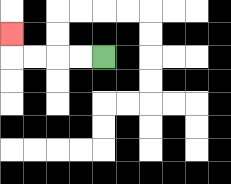{'start': '[4, 2]', 'end': '[0, 1]', 'path_directions': 'L,L,L,L,U', 'path_coordinates': '[[4, 2], [3, 2], [2, 2], [1, 2], [0, 2], [0, 1]]'}